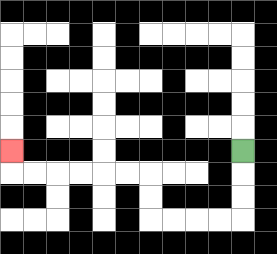{'start': '[10, 6]', 'end': '[0, 6]', 'path_directions': 'D,D,D,L,L,L,L,U,U,L,L,L,L,L,L,U', 'path_coordinates': '[[10, 6], [10, 7], [10, 8], [10, 9], [9, 9], [8, 9], [7, 9], [6, 9], [6, 8], [6, 7], [5, 7], [4, 7], [3, 7], [2, 7], [1, 7], [0, 7], [0, 6]]'}